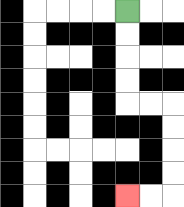{'start': '[5, 0]', 'end': '[5, 8]', 'path_directions': 'D,D,D,D,R,R,D,D,D,D,L,L', 'path_coordinates': '[[5, 0], [5, 1], [5, 2], [5, 3], [5, 4], [6, 4], [7, 4], [7, 5], [7, 6], [7, 7], [7, 8], [6, 8], [5, 8]]'}